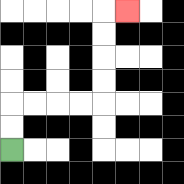{'start': '[0, 6]', 'end': '[5, 0]', 'path_directions': 'U,U,R,R,R,R,U,U,U,U,R', 'path_coordinates': '[[0, 6], [0, 5], [0, 4], [1, 4], [2, 4], [3, 4], [4, 4], [4, 3], [4, 2], [4, 1], [4, 0], [5, 0]]'}